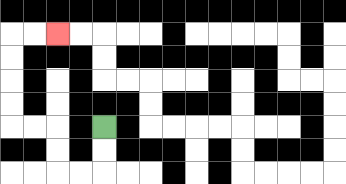{'start': '[4, 5]', 'end': '[2, 1]', 'path_directions': 'D,D,L,L,U,U,L,L,U,U,U,U,R,R', 'path_coordinates': '[[4, 5], [4, 6], [4, 7], [3, 7], [2, 7], [2, 6], [2, 5], [1, 5], [0, 5], [0, 4], [0, 3], [0, 2], [0, 1], [1, 1], [2, 1]]'}